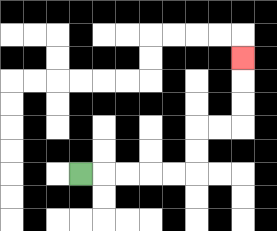{'start': '[3, 7]', 'end': '[10, 2]', 'path_directions': 'R,R,R,R,R,U,U,R,R,U,U,U', 'path_coordinates': '[[3, 7], [4, 7], [5, 7], [6, 7], [7, 7], [8, 7], [8, 6], [8, 5], [9, 5], [10, 5], [10, 4], [10, 3], [10, 2]]'}